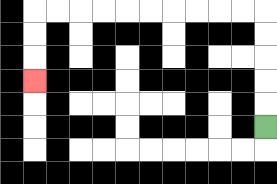{'start': '[11, 5]', 'end': '[1, 3]', 'path_directions': 'U,U,U,U,U,L,L,L,L,L,L,L,L,L,L,D,D,D', 'path_coordinates': '[[11, 5], [11, 4], [11, 3], [11, 2], [11, 1], [11, 0], [10, 0], [9, 0], [8, 0], [7, 0], [6, 0], [5, 0], [4, 0], [3, 0], [2, 0], [1, 0], [1, 1], [1, 2], [1, 3]]'}